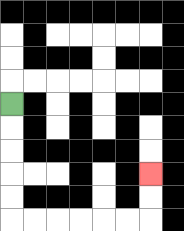{'start': '[0, 4]', 'end': '[6, 7]', 'path_directions': 'D,D,D,D,D,R,R,R,R,R,R,U,U', 'path_coordinates': '[[0, 4], [0, 5], [0, 6], [0, 7], [0, 8], [0, 9], [1, 9], [2, 9], [3, 9], [4, 9], [5, 9], [6, 9], [6, 8], [6, 7]]'}